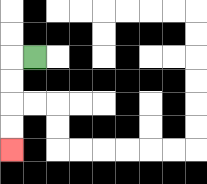{'start': '[1, 2]', 'end': '[0, 6]', 'path_directions': 'L,D,D,D,D', 'path_coordinates': '[[1, 2], [0, 2], [0, 3], [0, 4], [0, 5], [0, 6]]'}